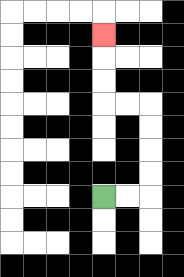{'start': '[4, 8]', 'end': '[4, 1]', 'path_directions': 'R,R,U,U,U,U,L,L,U,U,U', 'path_coordinates': '[[4, 8], [5, 8], [6, 8], [6, 7], [6, 6], [6, 5], [6, 4], [5, 4], [4, 4], [4, 3], [4, 2], [4, 1]]'}